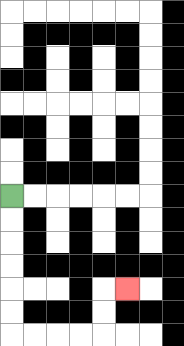{'start': '[0, 8]', 'end': '[5, 12]', 'path_directions': 'D,D,D,D,D,D,R,R,R,R,U,U,R', 'path_coordinates': '[[0, 8], [0, 9], [0, 10], [0, 11], [0, 12], [0, 13], [0, 14], [1, 14], [2, 14], [3, 14], [4, 14], [4, 13], [4, 12], [5, 12]]'}